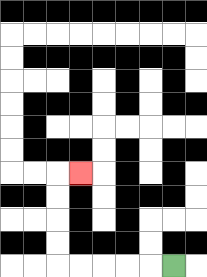{'start': '[7, 11]', 'end': '[3, 7]', 'path_directions': 'L,L,L,L,L,U,U,U,U,R', 'path_coordinates': '[[7, 11], [6, 11], [5, 11], [4, 11], [3, 11], [2, 11], [2, 10], [2, 9], [2, 8], [2, 7], [3, 7]]'}